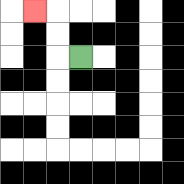{'start': '[3, 2]', 'end': '[1, 0]', 'path_directions': 'L,U,U,L', 'path_coordinates': '[[3, 2], [2, 2], [2, 1], [2, 0], [1, 0]]'}